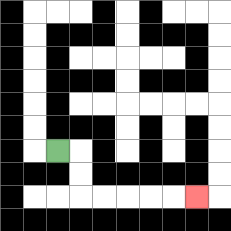{'start': '[2, 6]', 'end': '[8, 8]', 'path_directions': 'R,D,D,R,R,R,R,R', 'path_coordinates': '[[2, 6], [3, 6], [3, 7], [3, 8], [4, 8], [5, 8], [6, 8], [7, 8], [8, 8]]'}